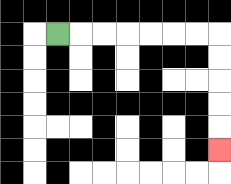{'start': '[2, 1]', 'end': '[9, 6]', 'path_directions': 'R,R,R,R,R,R,R,D,D,D,D,D', 'path_coordinates': '[[2, 1], [3, 1], [4, 1], [5, 1], [6, 1], [7, 1], [8, 1], [9, 1], [9, 2], [9, 3], [9, 4], [9, 5], [9, 6]]'}